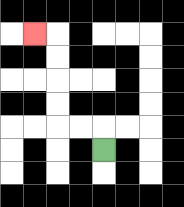{'start': '[4, 6]', 'end': '[1, 1]', 'path_directions': 'U,L,L,U,U,U,U,L', 'path_coordinates': '[[4, 6], [4, 5], [3, 5], [2, 5], [2, 4], [2, 3], [2, 2], [2, 1], [1, 1]]'}